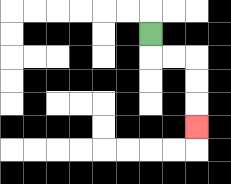{'start': '[6, 1]', 'end': '[8, 5]', 'path_directions': 'D,R,R,D,D,D', 'path_coordinates': '[[6, 1], [6, 2], [7, 2], [8, 2], [8, 3], [8, 4], [8, 5]]'}